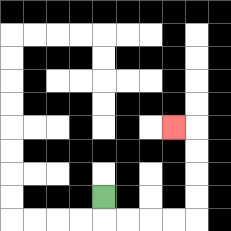{'start': '[4, 8]', 'end': '[7, 5]', 'path_directions': 'D,R,R,R,R,U,U,U,U,L', 'path_coordinates': '[[4, 8], [4, 9], [5, 9], [6, 9], [7, 9], [8, 9], [8, 8], [8, 7], [8, 6], [8, 5], [7, 5]]'}